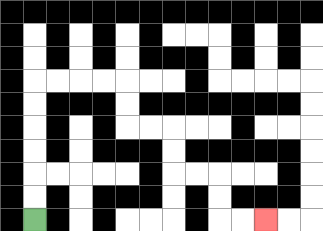{'start': '[1, 9]', 'end': '[11, 9]', 'path_directions': 'U,U,U,U,U,U,R,R,R,R,D,D,R,R,D,D,R,R,D,D,R,R', 'path_coordinates': '[[1, 9], [1, 8], [1, 7], [1, 6], [1, 5], [1, 4], [1, 3], [2, 3], [3, 3], [4, 3], [5, 3], [5, 4], [5, 5], [6, 5], [7, 5], [7, 6], [7, 7], [8, 7], [9, 7], [9, 8], [9, 9], [10, 9], [11, 9]]'}